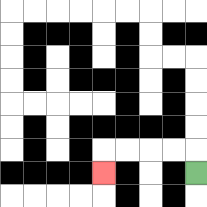{'start': '[8, 7]', 'end': '[4, 7]', 'path_directions': 'U,L,L,L,L,D', 'path_coordinates': '[[8, 7], [8, 6], [7, 6], [6, 6], [5, 6], [4, 6], [4, 7]]'}